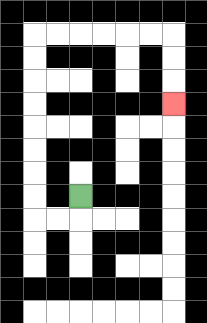{'start': '[3, 8]', 'end': '[7, 4]', 'path_directions': 'D,L,L,U,U,U,U,U,U,U,U,R,R,R,R,R,R,D,D,D', 'path_coordinates': '[[3, 8], [3, 9], [2, 9], [1, 9], [1, 8], [1, 7], [1, 6], [1, 5], [1, 4], [1, 3], [1, 2], [1, 1], [2, 1], [3, 1], [4, 1], [5, 1], [6, 1], [7, 1], [7, 2], [7, 3], [7, 4]]'}